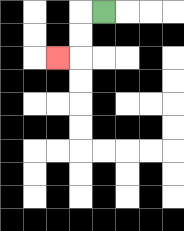{'start': '[4, 0]', 'end': '[2, 2]', 'path_directions': 'L,D,D,L', 'path_coordinates': '[[4, 0], [3, 0], [3, 1], [3, 2], [2, 2]]'}